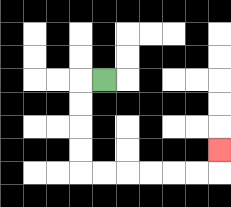{'start': '[4, 3]', 'end': '[9, 6]', 'path_directions': 'L,D,D,D,D,R,R,R,R,R,R,U', 'path_coordinates': '[[4, 3], [3, 3], [3, 4], [3, 5], [3, 6], [3, 7], [4, 7], [5, 7], [6, 7], [7, 7], [8, 7], [9, 7], [9, 6]]'}